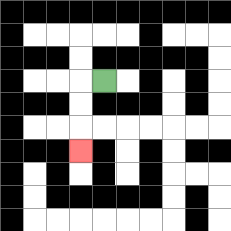{'start': '[4, 3]', 'end': '[3, 6]', 'path_directions': 'L,D,D,D', 'path_coordinates': '[[4, 3], [3, 3], [3, 4], [3, 5], [3, 6]]'}